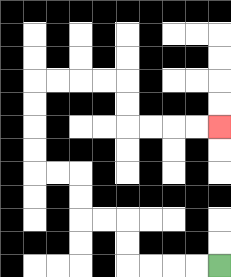{'start': '[9, 11]', 'end': '[9, 5]', 'path_directions': 'L,L,L,L,U,U,L,L,U,U,L,L,U,U,U,U,R,R,R,R,D,D,R,R,R,R', 'path_coordinates': '[[9, 11], [8, 11], [7, 11], [6, 11], [5, 11], [5, 10], [5, 9], [4, 9], [3, 9], [3, 8], [3, 7], [2, 7], [1, 7], [1, 6], [1, 5], [1, 4], [1, 3], [2, 3], [3, 3], [4, 3], [5, 3], [5, 4], [5, 5], [6, 5], [7, 5], [8, 5], [9, 5]]'}